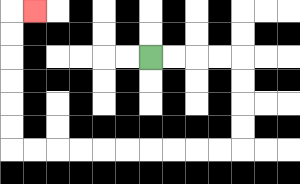{'start': '[6, 2]', 'end': '[1, 0]', 'path_directions': 'R,R,R,R,D,D,D,D,L,L,L,L,L,L,L,L,L,L,U,U,U,U,U,U,R', 'path_coordinates': '[[6, 2], [7, 2], [8, 2], [9, 2], [10, 2], [10, 3], [10, 4], [10, 5], [10, 6], [9, 6], [8, 6], [7, 6], [6, 6], [5, 6], [4, 6], [3, 6], [2, 6], [1, 6], [0, 6], [0, 5], [0, 4], [0, 3], [0, 2], [0, 1], [0, 0], [1, 0]]'}